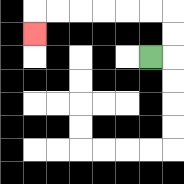{'start': '[6, 2]', 'end': '[1, 1]', 'path_directions': 'R,U,U,L,L,L,L,L,L,D', 'path_coordinates': '[[6, 2], [7, 2], [7, 1], [7, 0], [6, 0], [5, 0], [4, 0], [3, 0], [2, 0], [1, 0], [1, 1]]'}